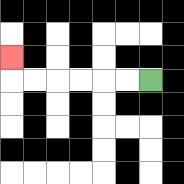{'start': '[6, 3]', 'end': '[0, 2]', 'path_directions': 'L,L,L,L,L,L,U', 'path_coordinates': '[[6, 3], [5, 3], [4, 3], [3, 3], [2, 3], [1, 3], [0, 3], [0, 2]]'}